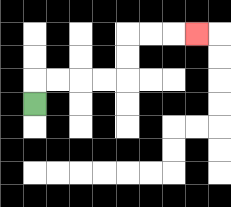{'start': '[1, 4]', 'end': '[8, 1]', 'path_directions': 'U,R,R,R,R,U,U,R,R,R', 'path_coordinates': '[[1, 4], [1, 3], [2, 3], [3, 3], [4, 3], [5, 3], [5, 2], [5, 1], [6, 1], [7, 1], [8, 1]]'}